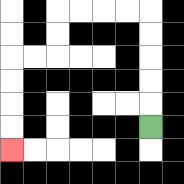{'start': '[6, 5]', 'end': '[0, 6]', 'path_directions': 'U,U,U,U,U,L,L,L,L,D,D,L,L,D,D,D,D', 'path_coordinates': '[[6, 5], [6, 4], [6, 3], [6, 2], [6, 1], [6, 0], [5, 0], [4, 0], [3, 0], [2, 0], [2, 1], [2, 2], [1, 2], [0, 2], [0, 3], [0, 4], [0, 5], [0, 6]]'}